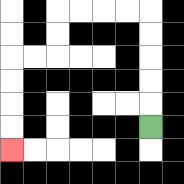{'start': '[6, 5]', 'end': '[0, 6]', 'path_directions': 'U,U,U,U,U,L,L,L,L,D,D,L,L,D,D,D,D', 'path_coordinates': '[[6, 5], [6, 4], [6, 3], [6, 2], [6, 1], [6, 0], [5, 0], [4, 0], [3, 0], [2, 0], [2, 1], [2, 2], [1, 2], [0, 2], [0, 3], [0, 4], [0, 5], [0, 6]]'}